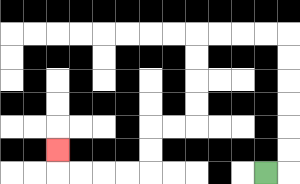{'start': '[11, 7]', 'end': '[2, 6]', 'path_directions': 'R,U,U,U,U,U,U,L,L,L,L,D,D,D,D,L,L,D,D,L,L,L,L,U', 'path_coordinates': '[[11, 7], [12, 7], [12, 6], [12, 5], [12, 4], [12, 3], [12, 2], [12, 1], [11, 1], [10, 1], [9, 1], [8, 1], [8, 2], [8, 3], [8, 4], [8, 5], [7, 5], [6, 5], [6, 6], [6, 7], [5, 7], [4, 7], [3, 7], [2, 7], [2, 6]]'}